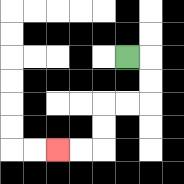{'start': '[5, 2]', 'end': '[2, 6]', 'path_directions': 'R,D,D,L,L,D,D,L,L', 'path_coordinates': '[[5, 2], [6, 2], [6, 3], [6, 4], [5, 4], [4, 4], [4, 5], [4, 6], [3, 6], [2, 6]]'}